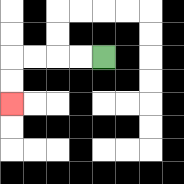{'start': '[4, 2]', 'end': '[0, 4]', 'path_directions': 'L,L,L,L,D,D', 'path_coordinates': '[[4, 2], [3, 2], [2, 2], [1, 2], [0, 2], [0, 3], [0, 4]]'}